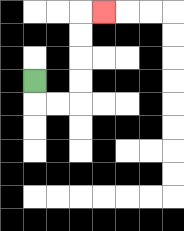{'start': '[1, 3]', 'end': '[4, 0]', 'path_directions': 'D,R,R,U,U,U,U,R', 'path_coordinates': '[[1, 3], [1, 4], [2, 4], [3, 4], [3, 3], [3, 2], [3, 1], [3, 0], [4, 0]]'}